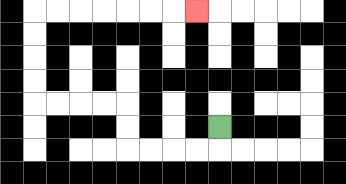{'start': '[9, 5]', 'end': '[8, 0]', 'path_directions': 'D,L,L,L,L,U,U,L,L,L,L,U,U,U,U,R,R,R,R,R,R,R', 'path_coordinates': '[[9, 5], [9, 6], [8, 6], [7, 6], [6, 6], [5, 6], [5, 5], [5, 4], [4, 4], [3, 4], [2, 4], [1, 4], [1, 3], [1, 2], [1, 1], [1, 0], [2, 0], [3, 0], [4, 0], [5, 0], [6, 0], [7, 0], [8, 0]]'}